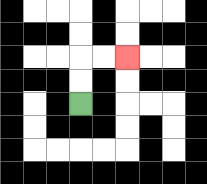{'start': '[3, 4]', 'end': '[5, 2]', 'path_directions': 'U,U,R,R', 'path_coordinates': '[[3, 4], [3, 3], [3, 2], [4, 2], [5, 2]]'}